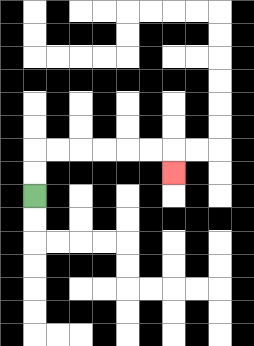{'start': '[1, 8]', 'end': '[7, 7]', 'path_directions': 'U,U,R,R,R,R,R,R,D', 'path_coordinates': '[[1, 8], [1, 7], [1, 6], [2, 6], [3, 6], [4, 6], [5, 6], [6, 6], [7, 6], [7, 7]]'}